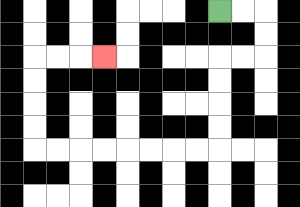{'start': '[9, 0]', 'end': '[4, 2]', 'path_directions': 'R,R,D,D,L,L,D,D,D,D,L,L,L,L,L,L,L,L,U,U,U,U,R,R,R', 'path_coordinates': '[[9, 0], [10, 0], [11, 0], [11, 1], [11, 2], [10, 2], [9, 2], [9, 3], [9, 4], [9, 5], [9, 6], [8, 6], [7, 6], [6, 6], [5, 6], [4, 6], [3, 6], [2, 6], [1, 6], [1, 5], [1, 4], [1, 3], [1, 2], [2, 2], [3, 2], [4, 2]]'}